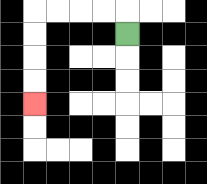{'start': '[5, 1]', 'end': '[1, 4]', 'path_directions': 'U,L,L,L,L,D,D,D,D', 'path_coordinates': '[[5, 1], [5, 0], [4, 0], [3, 0], [2, 0], [1, 0], [1, 1], [1, 2], [1, 3], [1, 4]]'}